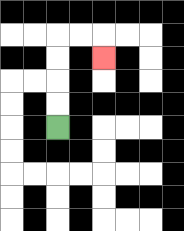{'start': '[2, 5]', 'end': '[4, 2]', 'path_directions': 'U,U,U,U,R,R,D', 'path_coordinates': '[[2, 5], [2, 4], [2, 3], [2, 2], [2, 1], [3, 1], [4, 1], [4, 2]]'}